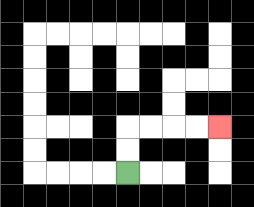{'start': '[5, 7]', 'end': '[9, 5]', 'path_directions': 'U,U,R,R,R,R', 'path_coordinates': '[[5, 7], [5, 6], [5, 5], [6, 5], [7, 5], [8, 5], [9, 5]]'}